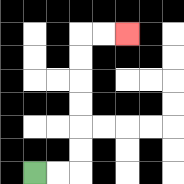{'start': '[1, 7]', 'end': '[5, 1]', 'path_directions': 'R,R,U,U,U,U,U,U,R,R', 'path_coordinates': '[[1, 7], [2, 7], [3, 7], [3, 6], [3, 5], [3, 4], [3, 3], [3, 2], [3, 1], [4, 1], [5, 1]]'}